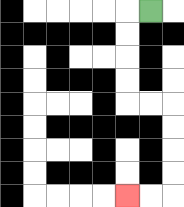{'start': '[6, 0]', 'end': '[5, 8]', 'path_directions': 'L,D,D,D,D,R,R,D,D,D,D,L,L', 'path_coordinates': '[[6, 0], [5, 0], [5, 1], [5, 2], [5, 3], [5, 4], [6, 4], [7, 4], [7, 5], [7, 6], [7, 7], [7, 8], [6, 8], [5, 8]]'}